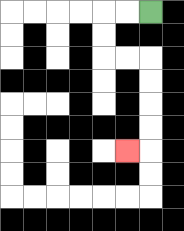{'start': '[6, 0]', 'end': '[5, 6]', 'path_directions': 'L,L,D,D,R,R,D,D,D,D,L', 'path_coordinates': '[[6, 0], [5, 0], [4, 0], [4, 1], [4, 2], [5, 2], [6, 2], [6, 3], [6, 4], [6, 5], [6, 6], [5, 6]]'}